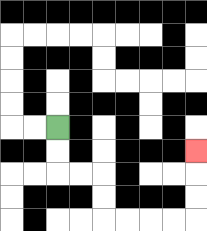{'start': '[2, 5]', 'end': '[8, 6]', 'path_directions': 'D,D,R,R,D,D,R,R,R,R,U,U,U', 'path_coordinates': '[[2, 5], [2, 6], [2, 7], [3, 7], [4, 7], [4, 8], [4, 9], [5, 9], [6, 9], [7, 9], [8, 9], [8, 8], [8, 7], [8, 6]]'}